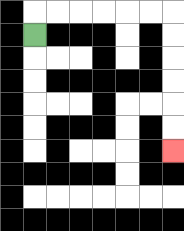{'start': '[1, 1]', 'end': '[7, 6]', 'path_directions': 'U,R,R,R,R,R,R,D,D,D,D,D,D', 'path_coordinates': '[[1, 1], [1, 0], [2, 0], [3, 0], [4, 0], [5, 0], [6, 0], [7, 0], [7, 1], [7, 2], [7, 3], [7, 4], [7, 5], [7, 6]]'}